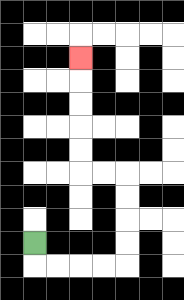{'start': '[1, 10]', 'end': '[3, 2]', 'path_directions': 'D,R,R,R,R,U,U,U,U,L,L,U,U,U,U,U', 'path_coordinates': '[[1, 10], [1, 11], [2, 11], [3, 11], [4, 11], [5, 11], [5, 10], [5, 9], [5, 8], [5, 7], [4, 7], [3, 7], [3, 6], [3, 5], [3, 4], [3, 3], [3, 2]]'}